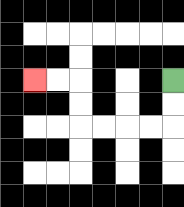{'start': '[7, 3]', 'end': '[1, 3]', 'path_directions': 'D,D,L,L,L,L,U,U,L,L', 'path_coordinates': '[[7, 3], [7, 4], [7, 5], [6, 5], [5, 5], [4, 5], [3, 5], [3, 4], [3, 3], [2, 3], [1, 3]]'}